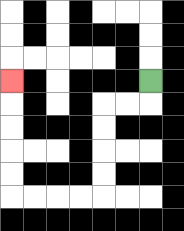{'start': '[6, 3]', 'end': '[0, 3]', 'path_directions': 'D,L,L,D,D,D,D,L,L,L,L,U,U,U,U,U', 'path_coordinates': '[[6, 3], [6, 4], [5, 4], [4, 4], [4, 5], [4, 6], [4, 7], [4, 8], [3, 8], [2, 8], [1, 8], [0, 8], [0, 7], [0, 6], [0, 5], [0, 4], [0, 3]]'}